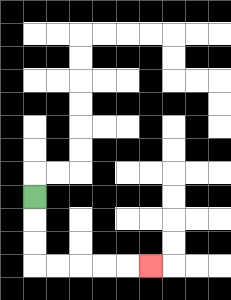{'start': '[1, 8]', 'end': '[6, 11]', 'path_directions': 'D,D,D,R,R,R,R,R', 'path_coordinates': '[[1, 8], [1, 9], [1, 10], [1, 11], [2, 11], [3, 11], [4, 11], [5, 11], [6, 11]]'}